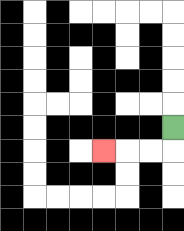{'start': '[7, 5]', 'end': '[4, 6]', 'path_directions': 'D,L,L,L', 'path_coordinates': '[[7, 5], [7, 6], [6, 6], [5, 6], [4, 6]]'}